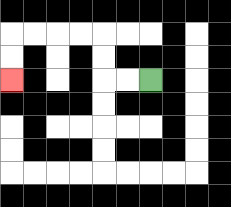{'start': '[6, 3]', 'end': '[0, 3]', 'path_directions': 'L,L,U,U,L,L,L,L,D,D', 'path_coordinates': '[[6, 3], [5, 3], [4, 3], [4, 2], [4, 1], [3, 1], [2, 1], [1, 1], [0, 1], [0, 2], [0, 3]]'}